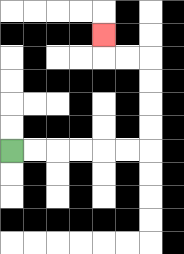{'start': '[0, 6]', 'end': '[4, 1]', 'path_directions': 'R,R,R,R,R,R,U,U,U,U,L,L,U', 'path_coordinates': '[[0, 6], [1, 6], [2, 6], [3, 6], [4, 6], [5, 6], [6, 6], [6, 5], [6, 4], [6, 3], [6, 2], [5, 2], [4, 2], [4, 1]]'}